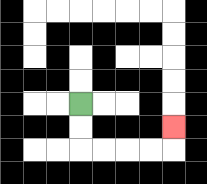{'start': '[3, 4]', 'end': '[7, 5]', 'path_directions': 'D,D,R,R,R,R,U', 'path_coordinates': '[[3, 4], [3, 5], [3, 6], [4, 6], [5, 6], [6, 6], [7, 6], [7, 5]]'}